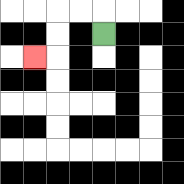{'start': '[4, 1]', 'end': '[1, 2]', 'path_directions': 'U,L,L,D,D,L', 'path_coordinates': '[[4, 1], [4, 0], [3, 0], [2, 0], [2, 1], [2, 2], [1, 2]]'}